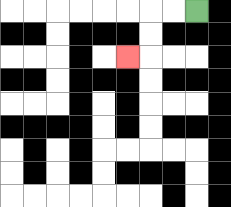{'start': '[8, 0]', 'end': '[5, 2]', 'path_directions': 'L,L,D,D,L', 'path_coordinates': '[[8, 0], [7, 0], [6, 0], [6, 1], [6, 2], [5, 2]]'}